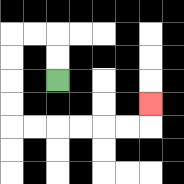{'start': '[2, 3]', 'end': '[6, 4]', 'path_directions': 'U,U,L,L,D,D,D,D,R,R,R,R,R,R,U', 'path_coordinates': '[[2, 3], [2, 2], [2, 1], [1, 1], [0, 1], [0, 2], [0, 3], [0, 4], [0, 5], [1, 5], [2, 5], [3, 5], [4, 5], [5, 5], [6, 5], [6, 4]]'}